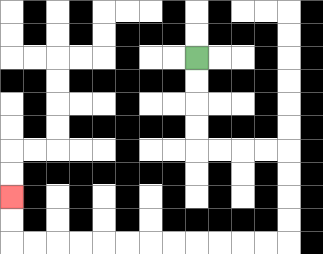{'start': '[8, 2]', 'end': '[0, 8]', 'path_directions': 'D,D,D,D,R,R,R,R,D,D,D,D,L,L,L,L,L,L,L,L,L,L,L,L,U,U', 'path_coordinates': '[[8, 2], [8, 3], [8, 4], [8, 5], [8, 6], [9, 6], [10, 6], [11, 6], [12, 6], [12, 7], [12, 8], [12, 9], [12, 10], [11, 10], [10, 10], [9, 10], [8, 10], [7, 10], [6, 10], [5, 10], [4, 10], [3, 10], [2, 10], [1, 10], [0, 10], [0, 9], [0, 8]]'}